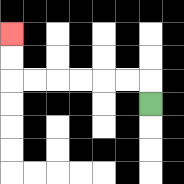{'start': '[6, 4]', 'end': '[0, 1]', 'path_directions': 'U,L,L,L,L,L,L,U,U', 'path_coordinates': '[[6, 4], [6, 3], [5, 3], [4, 3], [3, 3], [2, 3], [1, 3], [0, 3], [0, 2], [0, 1]]'}